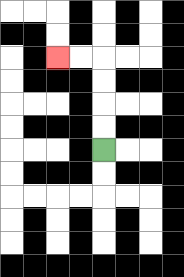{'start': '[4, 6]', 'end': '[2, 2]', 'path_directions': 'U,U,U,U,L,L', 'path_coordinates': '[[4, 6], [4, 5], [4, 4], [4, 3], [4, 2], [3, 2], [2, 2]]'}